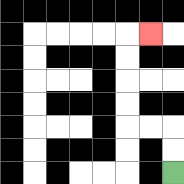{'start': '[7, 7]', 'end': '[6, 1]', 'path_directions': 'U,U,L,L,U,U,U,U,R', 'path_coordinates': '[[7, 7], [7, 6], [7, 5], [6, 5], [5, 5], [5, 4], [5, 3], [5, 2], [5, 1], [6, 1]]'}